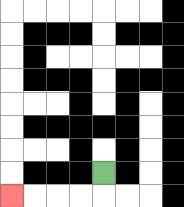{'start': '[4, 7]', 'end': '[0, 8]', 'path_directions': 'D,L,L,L,L', 'path_coordinates': '[[4, 7], [4, 8], [3, 8], [2, 8], [1, 8], [0, 8]]'}